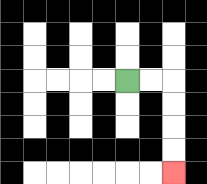{'start': '[5, 3]', 'end': '[7, 7]', 'path_directions': 'R,R,D,D,D,D', 'path_coordinates': '[[5, 3], [6, 3], [7, 3], [7, 4], [7, 5], [7, 6], [7, 7]]'}